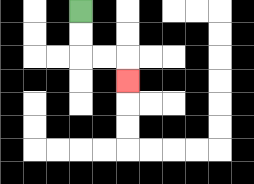{'start': '[3, 0]', 'end': '[5, 3]', 'path_directions': 'D,D,R,R,D', 'path_coordinates': '[[3, 0], [3, 1], [3, 2], [4, 2], [5, 2], [5, 3]]'}